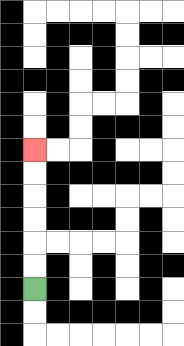{'start': '[1, 12]', 'end': '[1, 6]', 'path_directions': 'U,U,U,U,U,U', 'path_coordinates': '[[1, 12], [1, 11], [1, 10], [1, 9], [1, 8], [1, 7], [1, 6]]'}